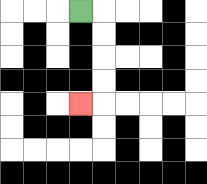{'start': '[3, 0]', 'end': '[3, 4]', 'path_directions': 'R,D,D,D,D,L', 'path_coordinates': '[[3, 0], [4, 0], [4, 1], [4, 2], [4, 3], [4, 4], [3, 4]]'}